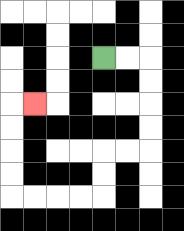{'start': '[4, 2]', 'end': '[1, 4]', 'path_directions': 'R,R,D,D,D,D,L,L,D,D,L,L,L,L,U,U,U,U,R', 'path_coordinates': '[[4, 2], [5, 2], [6, 2], [6, 3], [6, 4], [6, 5], [6, 6], [5, 6], [4, 6], [4, 7], [4, 8], [3, 8], [2, 8], [1, 8], [0, 8], [0, 7], [0, 6], [0, 5], [0, 4], [1, 4]]'}